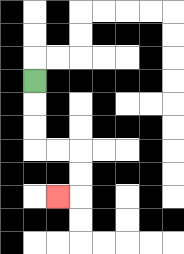{'start': '[1, 3]', 'end': '[2, 8]', 'path_directions': 'D,D,D,R,R,D,D,L', 'path_coordinates': '[[1, 3], [1, 4], [1, 5], [1, 6], [2, 6], [3, 6], [3, 7], [3, 8], [2, 8]]'}